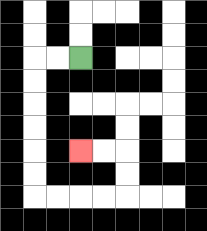{'start': '[3, 2]', 'end': '[3, 6]', 'path_directions': 'L,L,D,D,D,D,D,D,R,R,R,R,U,U,L,L', 'path_coordinates': '[[3, 2], [2, 2], [1, 2], [1, 3], [1, 4], [1, 5], [1, 6], [1, 7], [1, 8], [2, 8], [3, 8], [4, 8], [5, 8], [5, 7], [5, 6], [4, 6], [3, 6]]'}